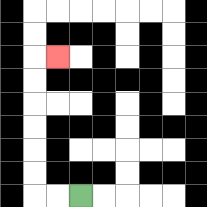{'start': '[3, 8]', 'end': '[2, 2]', 'path_directions': 'L,L,U,U,U,U,U,U,R', 'path_coordinates': '[[3, 8], [2, 8], [1, 8], [1, 7], [1, 6], [1, 5], [1, 4], [1, 3], [1, 2], [2, 2]]'}